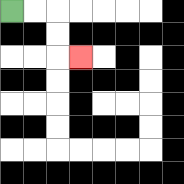{'start': '[0, 0]', 'end': '[3, 2]', 'path_directions': 'R,R,D,D,R', 'path_coordinates': '[[0, 0], [1, 0], [2, 0], [2, 1], [2, 2], [3, 2]]'}